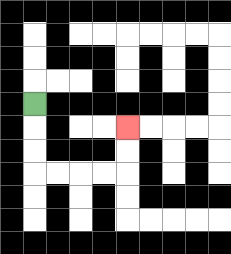{'start': '[1, 4]', 'end': '[5, 5]', 'path_directions': 'D,D,D,R,R,R,R,U,U', 'path_coordinates': '[[1, 4], [1, 5], [1, 6], [1, 7], [2, 7], [3, 7], [4, 7], [5, 7], [5, 6], [5, 5]]'}